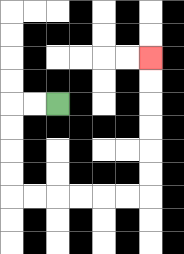{'start': '[2, 4]', 'end': '[6, 2]', 'path_directions': 'L,L,D,D,D,D,R,R,R,R,R,R,U,U,U,U,U,U', 'path_coordinates': '[[2, 4], [1, 4], [0, 4], [0, 5], [0, 6], [0, 7], [0, 8], [1, 8], [2, 8], [3, 8], [4, 8], [5, 8], [6, 8], [6, 7], [6, 6], [6, 5], [6, 4], [6, 3], [6, 2]]'}